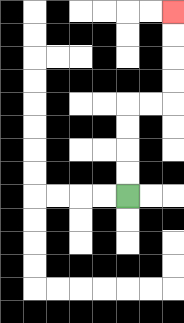{'start': '[5, 8]', 'end': '[7, 0]', 'path_directions': 'U,U,U,U,R,R,U,U,U,U', 'path_coordinates': '[[5, 8], [5, 7], [5, 6], [5, 5], [5, 4], [6, 4], [7, 4], [7, 3], [7, 2], [7, 1], [7, 0]]'}